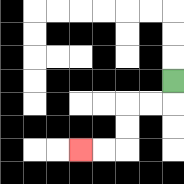{'start': '[7, 3]', 'end': '[3, 6]', 'path_directions': 'D,L,L,D,D,L,L', 'path_coordinates': '[[7, 3], [7, 4], [6, 4], [5, 4], [5, 5], [5, 6], [4, 6], [3, 6]]'}